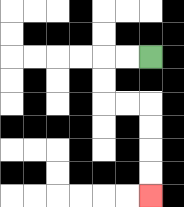{'start': '[6, 2]', 'end': '[6, 8]', 'path_directions': 'L,L,D,D,R,R,D,D,D,D', 'path_coordinates': '[[6, 2], [5, 2], [4, 2], [4, 3], [4, 4], [5, 4], [6, 4], [6, 5], [6, 6], [6, 7], [6, 8]]'}